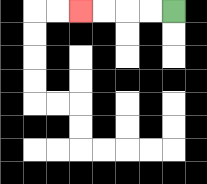{'start': '[7, 0]', 'end': '[3, 0]', 'path_directions': 'L,L,L,L', 'path_coordinates': '[[7, 0], [6, 0], [5, 0], [4, 0], [3, 0]]'}